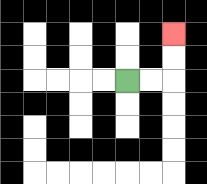{'start': '[5, 3]', 'end': '[7, 1]', 'path_directions': 'R,R,U,U', 'path_coordinates': '[[5, 3], [6, 3], [7, 3], [7, 2], [7, 1]]'}